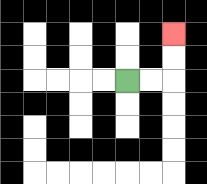{'start': '[5, 3]', 'end': '[7, 1]', 'path_directions': 'R,R,U,U', 'path_coordinates': '[[5, 3], [6, 3], [7, 3], [7, 2], [7, 1]]'}